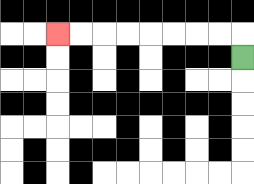{'start': '[10, 2]', 'end': '[2, 1]', 'path_directions': 'U,L,L,L,L,L,L,L,L', 'path_coordinates': '[[10, 2], [10, 1], [9, 1], [8, 1], [7, 1], [6, 1], [5, 1], [4, 1], [3, 1], [2, 1]]'}